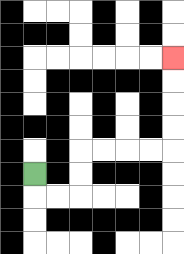{'start': '[1, 7]', 'end': '[7, 2]', 'path_directions': 'D,R,R,U,U,R,R,R,R,U,U,U,U', 'path_coordinates': '[[1, 7], [1, 8], [2, 8], [3, 8], [3, 7], [3, 6], [4, 6], [5, 6], [6, 6], [7, 6], [7, 5], [7, 4], [7, 3], [7, 2]]'}